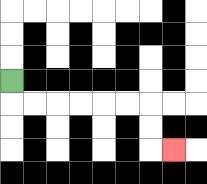{'start': '[0, 3]', 'end': '[7, 6]', 'path_directions': 'D,R,R,R,R,R,R,D,D,R', 'path_coordinates': '[[0, 3], [0, 4], [1, 4], [2, 4], [3, 4], [4, 4], [5, 4], [6, 4], [6, 5], [6, 6], [7, 6]]'}